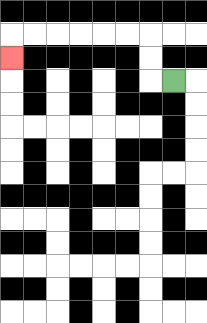{'start': '[7, 3]', 'end': '[0, 2]', 'path_directions': 'L,U,U,L,L,L,L,L,L,D', 'path_coordinates': '[[7, 3], [6, 3], [6, 2], [6, 1], [5, 1], [4, 1], [3, 1], [2, 1], [1, 1], [0, 1], [0, 2]]'}